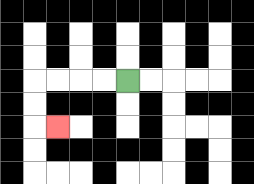{'start': '[5, 3]', 'end': '[2, 5]', 'path_directions': 'L,L,L,L,D,D,R', 'path_coordinates': '[[5, 3], [4, 3], [3, 3], [2, 3], [1, 3], [1, 4], [1, 5], [2, 5]]'}